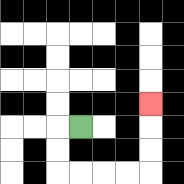{'start': '[3, 5]', 'end': '[6, 4]', 'path_directions': 'L,D,D,R,R,R,R,U,U,U', 'path_coordinates': '[[3, 5], [2, 5], [2, 6], [2, 7], [3, 7], [4, 7], [5, 7], [6, 7], [6, 6], [6, 5], [6, 4]]'}